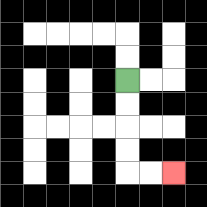{'start': '[5, 3]', 'end': '[7, 7]', 'path_directions': 'D,D,D,D,R,R', 'path_coordinates': '[[5, 3], [5, 4], [5, 5], [5, 6], [5, 7], [6, 7], [7, 7]]'}